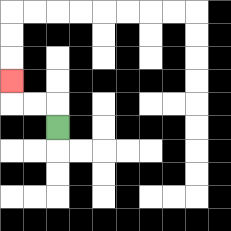{'start': '[2, 5]', 'end': '[0, 3]', 'path_directions': 'U,L,L,U', 'path_coordinates': '[[2, 5], [2, 4], [1, 4], [0, 4], [0, 3]]'}